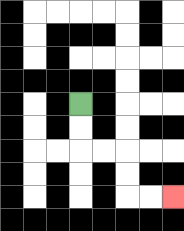{'start': '[3, 4]', 'end': '[7, 8]', 'path_directions': 'D,D,R,R,D,D,R,R', 'path_coordinates': '[[3, 4], [3, 5], [3, 6], [4, 6], [5, 6], [5, 7], [5, 8], [6, 8], [7, 8]]'}